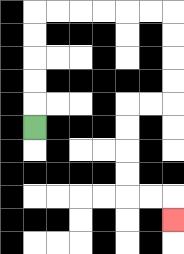{'start': '[1, 5]', 'end': '[7, 9]', 'path_directions': 'U,U,U,U,U,R,R,R,R,R,R,D,D,D,D,L,L,D,D,D,D,R,R,D', 'path_coordinates': '[[1, 5], [1, 4], [1, 3], [1, 2], [1, 1], [1, 0], [2, 0], [3, 0], [4, 0], [5, 0], [6, 0], [7, 0], [7, 1], [7, 2], [7, 3], [7, 4], [6, 4], [5, 4], [5, 5], [5, 6], [5, 7], [5, 8], [6, 8], [7, 8], [7, 9]]'}